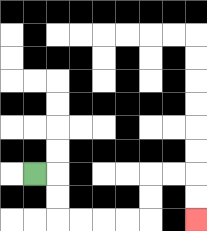{'start': '[1, 7]', 'end': '[8, 9]', 'path_directions': 'R,D,D,R,R,R,R,U,U,R,R,D,D', 'path_coordinates': '[[1, 7], [2, 7], [2, 8], [2, 9], [3, 9], [4, 9], [5, 9], [6, 9], [6, 8], [6, 7], [7, 7], [8, 7], [8, 8], [8, 9]]'}